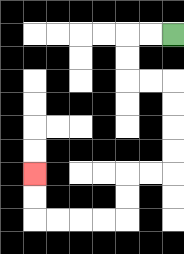{'start': '[7, 1]', 'end': '[1, 7]', 'path_directions': 'L,L,D,D,R,R,D,D,D,D,L,L,D,D,L,L,L,L,U,U', 'path_coordinates': '[[7, 1], [6, 1], [5, 1], [5, 2], [5, 3], [6, 3], [7, 3], [7, 4], [7, 5], [7, 6], [7, 7], [6, 7], [5, 7], [5, 8], [5, 9], [4, 9], [3, 9], [2, 9], [1, 9], [1, 8], [1, 7]]'}